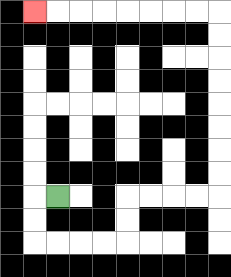{'start': '[2, 8]', 'end': '[1, 0]', 'path_directions': 'L,D,D,R,R,R,R,U,U,R,R,R,R,U,U,U,U,U,U,U,U,L,L,L,L,L,L,L,L', 'path_coordinates': '[[2, 8], [1, 8], [1, 9], [1, 10], [2, 10], [3, 10], [4, 10], [5, 10], [5, 9], [5, 8], [6, 8], [7, 8], [8, 8], [9, 8], [9, 7], [9, 6], [9, 5], [9, 4], [9, 3], [9, 2], [9, 1], [9, 0], [8, 0], [7, 0], [6, 0], [5, 0], [4, 0], [3, 0], [2, 0], [1, 0]]'}